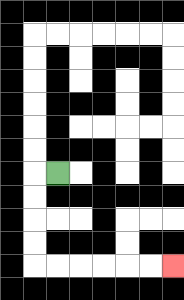{'start': '[2, 7]', 'end': '[7, 11]', 'path_directions': 'L,D,D,D,D,R,R,R,R,R,R', 'path_coordinates': '[[2, 7], [1, 7], [1, 8], [1, 9], [1, 10], [1, 11], [2, 11], [3, 11], [4, 11], [5, 11], [6, 11], [7, 11]]'}